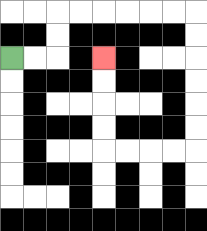{'start': '[0, 2]', 'end': '[4, 2]', 'path_directions': 'R,R,U,U,R,R,R,R,R,R,D,D,D,D,D,D,L,L,L,L,U,U,U,U', 'path_coordinates': '[[0, 2], [1, 2], [2, 2], [2, 1], [2, 0], [3, 0], [4, 0], [5, 0], [6, 0], [7, 0], [8, 0], [8, 1], [8, 2], [8, 3], [8, 4], [8, 5], [8, 6], [7, 6], [6, 6], [5, 6], [4, 6], [4, 5], [4, 4], [4, 3], [4, 2]]'}